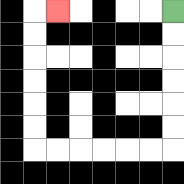{'start': '[7, 0]', 'end': '[2, 0]', 'path_directions': 'D,D,D,D,D,D,L,L,L,L,L,L,U,U,U,U,U,U,R', 'path_coordinates': '[[7, 0], [7, 1], [7, 2], [7, 3], [7, 4], [7, 5], [7, 6], [6, 6], [5, 6], [4, 6], [3, 6], [2, 6], [1, 6], [1, 5], [1, 4], [1, 3], [1, 2], [1, 1], [1, 0], [2, 0]]'}